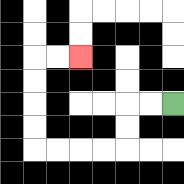{'start': '[7, 4]', 'end': '[3, 2]', 'path_directions': 'L,L,D,D,L,L,L,L,U,U,U,U,R,R', 'path_coordinates': '[[7, 4], [6, 4], [5, 4], [5, 5], [5, 6], [4, 6], [3, 6], [2, 6], [1, 6], [1, 5], [1, 4], [1, 3], [1, 2], [2, 2], [3, 2]]'}